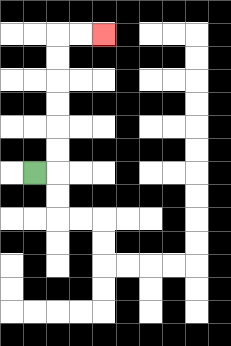{'start': '[1, 7]', 'end': '[4, 1]', 'path_directions': 'R,U,U,U,U,U,U,R,R', 'path_coordinates': '[[1, 7], [2, 7], [2, 6], [2, 5], [2, 4], [2, 3], [2, 2], [2, 1], [3, 1], [4, 1]]'}